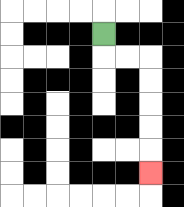{'start': '[4, 1]', 'end': '[6, 7]', 'path_directions': 'D,R,R,D,D,D,D,D', 'path_coordinates': '[[4, 1], [4, 2], [5, 2], [6, 2], [6, 3], [6, 4], [6, 5], [6, 6], [6, 7]]'}